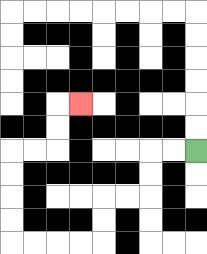{'start': '[8, 6]', 'end': '[3, 4]', 'path_directions': 'L,L,D,D,L,L,D,D,L,L,L,L,U,U,U,U,R,R,U,U,R', 'path_coordinates': '[[8, 6], [7, 6], [6, 6], [6, 7], [6, 8], [5, 8], [4, 8], [4, 9], [4, 10], [3, 10], [2, 10], [1, 10], [0, 10], [0, 9], [0, 8], [0, 7], [0, 6], [1, 6], [2, 6], [2, 5], [2, 4], [3, 4]]'}